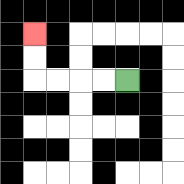{'start': '[5, 3]', 'end': '[1, 1]', 'path_directions': 'L,L,L,L,U,U', 'path_coordinates': '[[5, 3], [4, 3], [3, 3], [2, 3], [1, 3], [1, 2], [1, 1]]'}